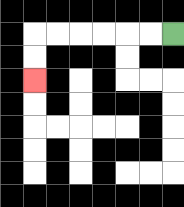{'start': '[7, 1]', 'end': '[1, 3]', 'path_directions': 'L,L,L,L,L,L,D,D', 'path_coordinates': '[[7, 1], [6, 1], [5, 1], [4, 1], [3, 1], [2, 1], [1, 1], [1, 2], [1, 3]]'}